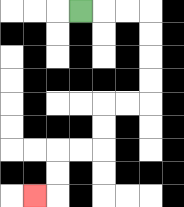{'start': '[3, 0]', 'end': '[1, 8]', 'path_directions': 'R,R,R,D,D,D,D,L,L,D,D,L,L,D,D,L', 'path_coordinates': '[[3, 0], [4, 0], [5, 0], [6, 0], [6, 1], [6, 2], [6, 3], [6, 4], [5, 4], [4, 4], [4, 5], [4, 6], [3, 6], [2, 6], [2, 7], [2, 8], [1, 8]]'}